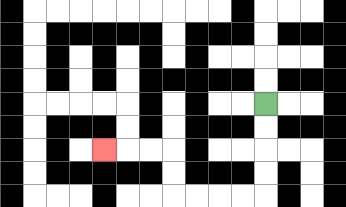{'start': '[11, 4]', 'end': '[4, 6]', 'path_directions': 'D,D,D,D,L,L,L,L,U,U,L,L,L', 'path_coordinates': '[[11, 4], [11, 5], [11, 6], [11, 7], [11, 8], [10, 8], [9, 8], [8, 8], [7, 8], [7, 7], [7, 6], [6, 6], [5, 6], [4, 6]]'}